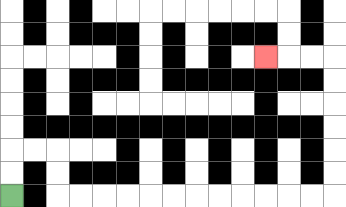{'start': '[0, 8]', 'end': '[11, 2]', 'path_directions': 'U,U,R,R,D,D,R,R,R,R,R,R,R,R,R,R,R,R,U,U,U,U,U,U,L,L,L', 'path_coordinates': '[[0, 8], [0, 7], [0, 6], [1, 6], [2, 6], [2, 7], [2, 8], [3, 8], [4, 8], [5, 8], [6, 8], [7, 8], [8, 8], [9, 8], [10, 8], [11, 8], [12, 8], [13, 8], [14, 8], [14, 7], [14, 6], [14, 5], [14, 4], [14, 3], [14, 2], [13, 2], [12, 2], [11, 2]]'}